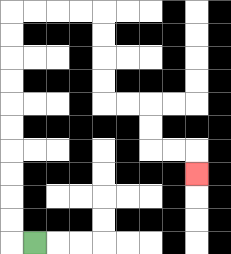{'start': '[1, 10]', 'end': '[8, 7]', 'path_directions': 'L,U,U,U,U,U,U,U,U,U,U,R,R,R,R,D,D,D,D,R,R,D,D,R,R,D', 'path_coordinates': '[[1, 10], [0, 10], [0, 9], [0, 8], [0, 7], [0, 6], [0, 5], [0, 4], [0, 3], [0, 2], [0, 1], [0, 0], [1, 0], [2, 0], [3, 0], [4, 0], [4, 1], [4, 2], [4, 3], [4, 4], [5, 4], [6, 4], [6, 5], [6, 6], [7, 6], [8, 6], [8, 7]]'}